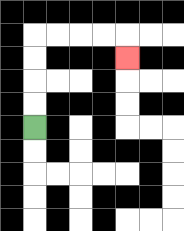{'start': '[1, 5]', 'end': '[5, 2]', 'path_directions': 'U,U,U,U,R,R,R,R,D', 'path_coordinates': '[[1, 5], [1, 4], [1, 3], [1, 2], [1, 1], [2, 1], [3, 1], [4, 1], [5, 1], [5, 2]]'}